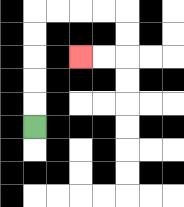{'start': '[1, 5]', 'end': '[3, 2]', 'path_directions': 'U,U,U,U,U,R,R,R,R,D,D,L,L', 'path_coordinates': '[[1, 5], [1, 4], [1, 3], [1, 2], [1, 1], [1, 0], [2, 0], [3, 0], [4, 0], [5, 0], [5, 1], [5, 2], [4, 2], [3, 2]]'}